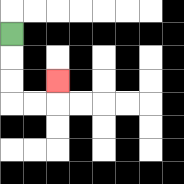{'start': '[0, 1]', 'end': '[2, 3]', 'path_directions': 'D,D,D,R,R,U', 'path_coordinates': '[[0, 1], [0, 2], [0, 3], [0, 4], [1, 4], [2, 4], [2, 3]]'}